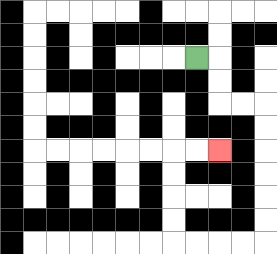{'start': '[8, 2]', 'end': '[9, 6]', 'path_directions': 'R,D,D,R,R,D,D,D,D,D,D,L,L,L,L,U,U,U,U,R,R', 'path_coordinates': '[[8, 2], [9, 2], [9, 3], [9, 4], [10, 4], [11, 4], [11, 5], [11, 6], [11, 7], [11, 8], [11, 9], [11, 10], [10, 10], [9, 10], [8, 10], [7, 10], [7, 9], [7, 8], [7, 7], [7, 6], [8, 6], [9, 6]]'}